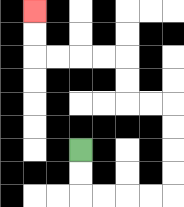{'start': '[3, 6]', 'end': '[1, 0]', 'path_directions': 'D,D,R,R,R,R,U,U,U,U,L,L,U,U,L,L,L,L,U,U', 'path_coordinates': '[[3, 6], [3, 7], [3, 8], [4, 8], [5, 8], [6, 8], [7, 8], [7, 7], [7, 6], [7, 5], [7, 4], [6, 4], [5, 4], [5, 3], [5, 2], [4, 2], [3, 2], [2, 2], [1, 2], [1, 1], [1, 0]]'}